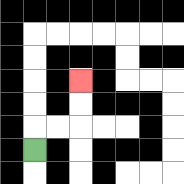{'start': '[1, 6]', 'end': '[3, 3]', 'path_directions': 'U,R,R,U,U', 'path_coordinates': '[[1, 6], [1, 5], [2, 5], [3, 5], [3, 4], [3, 3]]'}